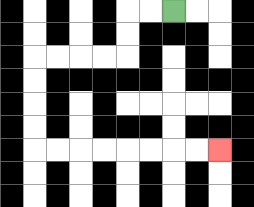{'start': '[7, 0]', 'end': '[9, 6]', 'path_directions': 'L,L,D,D,L,L,L,L,D,D,D,D,R,R,R,R,R,R,R,R', 'path_coordinates': '[[7, 0], [6, 0], [5, 0], [5, 1], [5, 2], [4, 2], [3, 2], [2, 2], [1, 2], [1, 3], [1, 4], [1, 5], [1, 6], [2, 6], [3, 6], [4, 6], [5, 6], [6, 6], [7, 6], [8, 6], [9, 6]]'}